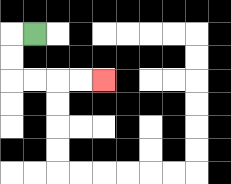{'start': '[1, 1]', 'end': '[4, 3]', 'path_directions': 'L,D,D,R,R,R,R', 'path_coordinates': '[[1, 1], [0, 1], [0, 2], [0, 3], [1, 3], [2, 3], [3, 3], [4, 3]]'}